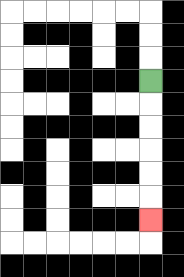{'start': '[6, 3]', 'end': '[6, 9]', 'path_directions': 'D,D,D,D,D,D', 'path_coordinates': '[[6, 3], [6, 4], [6, 5], [6, 6], [6, 7], [6, 8], [6, 9]]'}